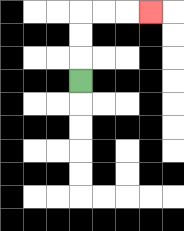{'start': '[3, 3]', 'end': '[6, 0]', 'path_directions': 'U,U,U,R,R,R', 'path_coordinates': '[[3, 3], [3, 2], [3, 1], [3, 0], [4, 0], [5, 0], [6, 0]]'}